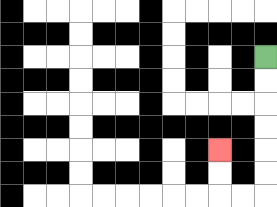{'start': '[11, 2]', 'end': '[9, 6]', 'path_directions': 'D,D,D,D,D,D,L,L,U,U', 'path_coordinates': '[[11, 2], [11, 3], [11, 4], [11, 5], [11, 6], [11, 7], [11, 8], [10, 8], [9, 8], [9, 7], [9, 6]]'}